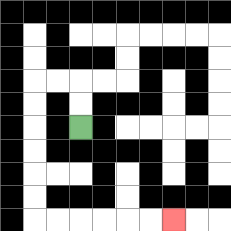{'start': '[3, 5]', 'end': '[7, 9]', 'path_directions': 'U,U,L,L,D,D,D,D,D,D,R,R,R,R,R,R', 'path_coordinates': '[[3, 5], [3, 4], [3, 3], [2, 3], [1, 3], [1, 4], [1, 5], [1, 6], [1, 7], [1, 8], [1, 9], [2, 9], [3, 9], [4, 9], [5, 9], [6, 9], [7, 9]]'}